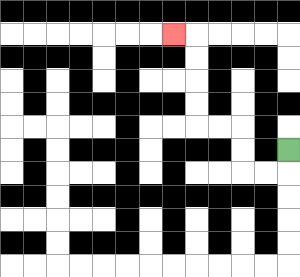{'start': '[12, 6]', 'end': '[7, 1]', 'path_directions': 'D,L,L,U,U,L,L,U,U,U,U,L', 'path_coordinates': '[[12, 6], [12, 7], [11, 7], [10, 7], [10, 6], [10, 5], [9, 5], [8, 5], [8, 4], [8, 3], [8, 2], [8, 1], [7, 1]]'}